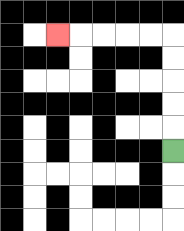{'start': '[7, 6]', 'end': '[2, 1]', 'path_directions': 'U,U,U,U,U,L,L,L,L,L', 'path_coordinates': '[[7, 6], [7, 5], [7, 4], [7, 3], [7, 2], [7, 1], [6, 1], [5, 1], [4, 1], [3, 1], [2, 1]]'}